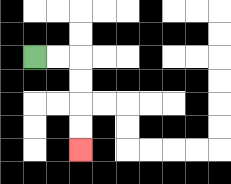{'start': '[1, 2]', 'end': '[3, 6]', 'path_directions': 'R,R,D,D,D,D', 'path_coordinates': '[[1, 2], [2, 2], [3, 2], [3, 3], [3, 4], [3, 5], [3, 6]]'}